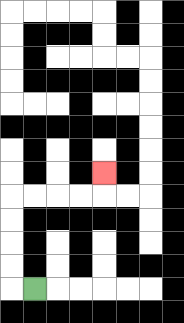{'start': '[1, 12]', 'end': '[4, 7]', 'path_directions': 'L,U,U,U,U,R,R,R,R,U', 'path_coordinates': '[[1, 12], [0, 12], [0, 11], [0, 10], [0, 9], [0, 8], [1, 8], [2, 8], [3, 8], [4, 8], [4, 7]]'}